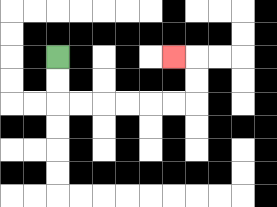{'start': '[2, 2]', 'end': '[7, 2]', 'path_directions': 'D,D,R,R,R,R,R,R,U,U,L', 'path_coordinates': '[[2, 2], [2, 3], [2, 4], [3, 4], [4, 4], [5, 4], [6, 4], [7, 4], [8, 4], [8, 3], [8, 2], [7, 2]]'}